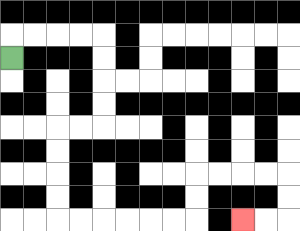{'start': '[0, 2]', 'end': '[10, 9]', 'path_directions': 'U,R,R,R,R,D,D,D,D,L,L,D,D,D,D,R,R,R,R,R,R,U,U,R,R,R,R,D,D,L,L', 'path_coordinates': '[[0, 2], [0, 1], [1, 1], [2, 1], [3, 1], [4, 1], [4, 2], [4, 3], [4, 4], [4, 5], [3, 5], [2, 5], [2, 6], [2, 7], [2, 8], [2, 9], [3, 9], [4, 9], [5, 9], [6, 9], [7, 9], [8, 9], [8, 8], [8, 7], [9, 7], [10, 7], [11, 7], [12, 7], [12, 8], [12, 9], [11, 9], [10, 9]]'}